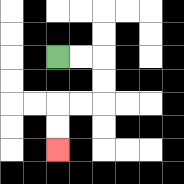{'start': '[2, 2]', 'end': '[2, 6]', 'path_directions': 'R,R,D,D,L,L,D,D', 'path_coordinates': '[[2, 2], [3, 2], [4, 2], [4, 3], [4, 4], [3, 4], [2, 4], [2, 5], [2, 6]]'}